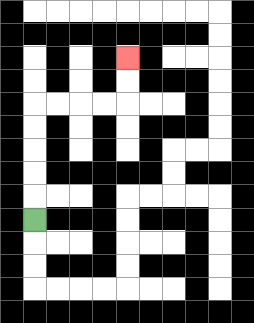{'start': '[1, 9]', 'end': '[5, 2]', 'path_directions': 'U,U,U,U,U,R,R,R,R,U,U', 'path_coordinates': '[[1, 9], [1, 8], [1, 7], [1, 6], [1, 5], [1, 4], [2, 4], [3, 4], [4, 4], [5, 4], [5, 3], [5, 2]]'}